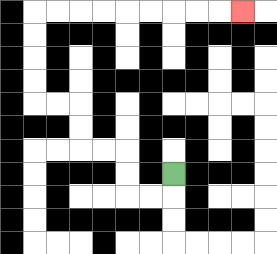{'start': '[7, 7]', 'end': '[10, 0]', 'path_directions': 'D,L,L,U,U,L,L,U,U,L,L,U,U,U,U,R,R,R,R,R,R,R,R,R', 'path_coordinates': '[[7, 7], [7, 8], [6, 8], [5, 8], [5, 7], [5, 6], [4, 6], [3, 6], [3, 5], [3, 4], [2, 4], [1, 4], [1, 3], [1, 2], [1, 1], [1, 0], [2, 0], [3, 0], [4, 0], [5, 0], [6, 0], [7, 0], [8, 0], [9, 0], [10, 0]]'}